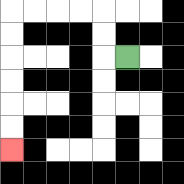{'start': '[5, 2]', 'end': '[0, 6]', 'path_directions': 'L,U,U,L,L,L,L,D,D,D,D,D,D', 'path_coordinates': '[[5, 2], [4, 2], [4, 1], [4, 0], [3, 0], [2, 0], [1, 0], [0, 0], [0, 1], [0, 2], [0, 3], [0, 4], [0, 5], [0, 6]]'}